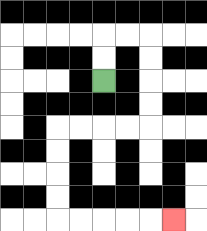{'start': '[4, 3]', 'end': '[7, 9]', 'path_directions': 'U,U,R,R,D,D,D,D,L,L,L,L,D,D,D,D,R,R,R,R,R', 'path_coordinates': '[[4, 3], [4, 2], [4, 1], [5, 1], [6, 1], [6, 2], [6, 3], [6, 4], [6, 5], [5, 5], [4, 5], [3, 5], [2, 5], [2, 6], [2, 7], [2, 8], [2, 9], [3, 9], [4, 9], [5, 9], [6, 9], [7, 9]]'}